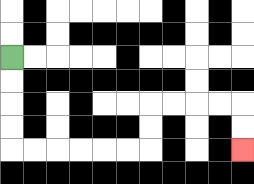{'start': '[0, 2]', 'end': '[10, 6]', 'path_directions': 'D,D,D,D,R,R,R,R,R,R,U,U,R,R,R,R,D,D', 'path_coordinates': '[[0, 2], [0, 3], [0, 4], [0, 5], [0, 6], [1, 6], [2, 6], [3, 6], [4, 6], [5, 6], [6, 6], [6, 5], [6, 4], [7, 4], [8, 4], [9, 4], [10, 4], [10, 5], [10, 6]]'}